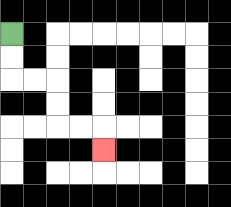{'start': '[0, 1]', 'end': '[4, 6]', 'path_directions': 'D,D,R,R,D,D,R,R,D', 'path_coordinates': '[[0, 1], [0, 2], [0, 3], [1, 3], [2, 3], [2, 4], [2, 5], [3, 5], [4, 5], [4, 6]]'}